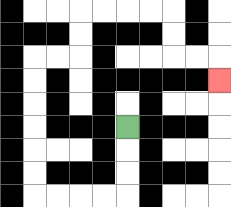{'start': '[5, 5]', 'end': '[9, 3]', 'path_directions': 'D,D,D,L,L,L,L,U,U,U,U,U,U,R,R,U,U,R,R,R,R,D,D,R,R,D', 'path_coordinates': '[[5, 5], [5, 6], [5, 7], [5, 8], [4, 8], [3, 8], [2, 8], [1, 8], [1, 7], [1, 6], [1, 5], [1, 4], [1, 3], [1, 2], [2, 2], [3, 2], [3, 1], [3, 0], [4, 0], [5, 0], [6, 0], [7, 0], [7, 1], [7, 2], [8, 2], [9, 2], [9, 3]]'}